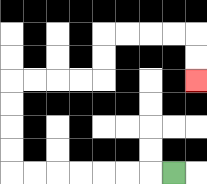{'start': '[7, 7]', 'end': '[8, 3]', 'path_directions': 'L,L,L,L,L,L,L,U,U,U,U,R,R,R,R,U,U,R,R,R,R,D,D', 'path_coordinates': '[[7, 7], [6, 7], [5, 7], [4, 7], [3, 7], [2, 7], [1, 7], [0, 7], [0, 6], [0, 5], [0, 4], [0, 3], [1, 3], [2, 3], [3, 3], [4, 3], [4, 2], [4, 1], [5, 1], [6, 1], [7, 1], [8, 1], [8, 2], [8, 3]]'}